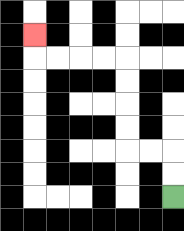{'start': '[7, 8]', 'end': '[1, 1]', 'path_directions': 'U,U,L,L,U,U,U,U,L,L,L,L,U', 'path_coordinates': '[[7, 8], [7, 7], [7, 6], [6, 6], [5, 6], [5, 5], [5, 4], [5, 3], [5, 2], [4, 2], [3, 2], [2, 2], [1, 2], [1, 1]]'}